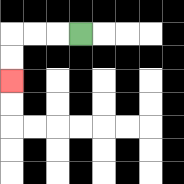{'start': '[3, 1]', 'end': '[0, 3]', 'path_directions': 'L,L,L,D,D', 'path_coordinates': '[[3, 1], [2, 1], [1, 1], [0, 1], [0, 2], [0, 3]]'}